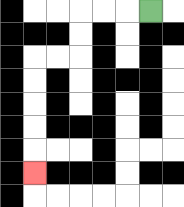{'start': '[6, 0]', 'end': '[1, 7]', 'path_directions': 'L,L,L,D,D,L,L,D,D,D,D,D', 'path_coordinates': '[[6, 0], [5, 0], [4, 0], [3, 0], [3, 1], [3, 2], [2, 2], [1, 2], [1, 3], [1, 4], [1, 5], [1, 6], [1, 7]]'}